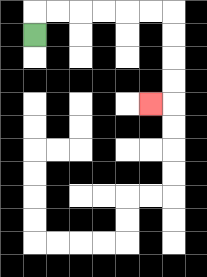{'start': '[1, 1]', 'end': '[6, 4]', 'path_directions': 'U,R,R,R,R,R,R,D,D,D,D,L', 'path_coordinates': '[[1, 1], [1, 0], [2, 0], [3, 0], [4, 0], [5, 0], [6, 0], [7, 0], [7, 1], [7, 2], [7, 3], [7, 4], [6, 4]]'}